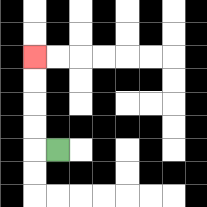{'start': '[2, 6]', 'end': '[1, 2]', 'path_directions': 'L,U,U,U,U', 'path_coordinates': '[[2, 6], [1, 6], [1, 5], [1, 4], [1, 3], [1, 2]]'}